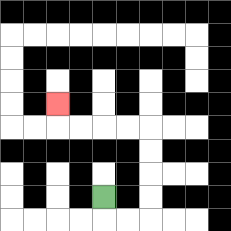{'start': '[4, 8]', 'end': '[2, 4]', 'path_directions': 'D,R,R,U,U,U,U,L,L,L,L,U', 'path_coordinates': '[[4, 8], [4, 9], [5, 9], [6, 9], [6, 8], [6, 7], [6, 6], [6, 5], [5, 5], [4, 5], [3, 5], [2, 5], [2, 4]]'}